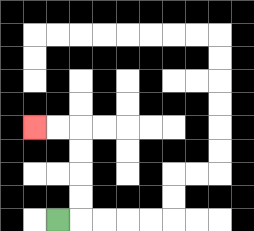{'start': '[2, 9]', 'end': '[1, 5]', 'path_directions': 'R,U,U,U,U,L,L', 'path_coordinates': '[[2, 9], [3, 9], [3, 8], [3, 7], [3, 6], [3, 5], [2, 5], [1, 5]]'}